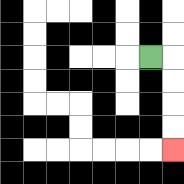{'start': '[6, 2]', 'end': '[7, 6]', 'path_directions': 'R,D,D,D,D', 'path_coordinates': '[[6, 2], [7, 2], [7, 3], [7, 4], [7, 5], [7, 6]]'}